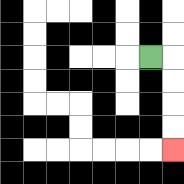{'start': '[6, 2]', 'end': '[7, 6]', 'path_directions': 'R,D,D,D,D', 'path_coordinates': '[[6, 2], [7, 2], [7, 3], [7, 4], [7, 5], [7, 6]]'}